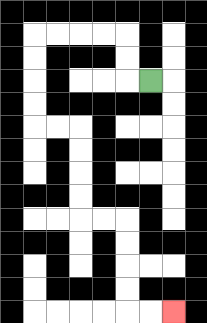{'start': '[6, 3]', 'end': '[7, 13]', 'path_directions': 'L,U,U,L,L,L,L,D,D,D,D,R,R,D,D,D,D,R,R,D,D,D,D,R,R', 'path_coordinates': '[[6, 3], [5, 3], [5, 2], [5, 1], [4, 1], [3, 1], [2, 1], [1, 1], [1, 2], [1, 3], [1, 4], [1, 5], [2, 5], [3, 5], [3, 6], [3, 7], [3, 8], [3, 9], [4, 9], [5, 9], [5, 10], [5, 11], [5, 12], [5, 13], [6, 13], [7, 13]]'}